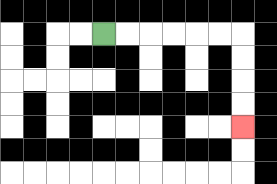{'start': '[4, 1]', 'end': '[10, 5]', 'path_directions': 'R,R,R,R,R,R,D,D,D,D', 'path_coordinates': '[[4, 1], [5, 1], [6, 1], [7, 1], [8, 1], [9, 1], [10, 1], [10, 2], [10, 3], [10, 4], [10, 5]]'}